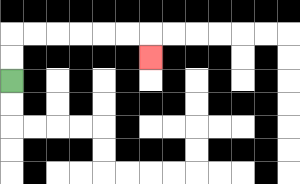{'start': '[0, 3]', 'end': '[6, 2]', 'path_directions': 'U,U,R,R,R,R,R,R,D', 'path_coordinates': '[[0, 3], [0, 2], [0, 1], [1, 1], [2, 1], [3, 1], [4, 1], [5, 1], [6, 1], [6, 2]]'}